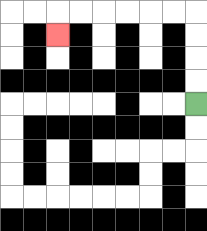{'start': '[8, 4]', 'end': '[2, 1]', 'path_directions': 'U,U,U,U,L,L,L,L,L,L,D', 'path_coordinates': '[[8, 4], [8, 3], [8, 2], [8, 1], [8, 0], [7, 0], [6, 0], [5, 0], [4, 0], [3, 0], [2, 0], [2, 1]]'}